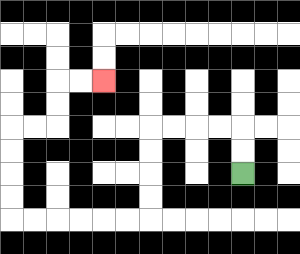{'start': '[10, 7]', 'end': '[4, 3]', 'path_directions': 'U,U,L,L,L,L,D,D,D,D,L,L,L,L,L,L,U,U,U,U,R,R,U,U,R,R', 'path_coordinates': '[[10, 7], [10, 6], [10, 5], [9, 5], [8, 5], [7, 5], [6, 5], [6, 6], [6, 7], [6, 8], [6, 9], [5, 9], [4, 9], [3, 9], [2, 9], [1, 9], [0, 9], [0, 8], [0, 7], [0, 6], [0, 5], [1, 5], [2, 5], [2, 4], [2, 3], [3, 3], [4, 3]]'}